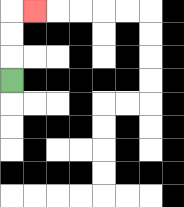{'start': '[0, 3]', 'end': '[1, 0]', 'path_directions': 'U,U,U,R', 'path_coordinates': '[[0, 3], [0, 2], [0, 1], [0, 0], [1, 0]]'}